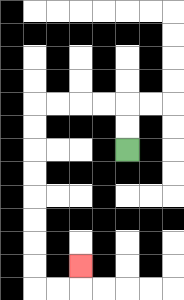{'start': '[5, 6]', 'end': '[3, 11]', 'path_directions': 'U,U,L,L,L,L,D,D,D,D,D,D,D,D,R,R,U', 'path_coordinates': '[[5, 6], [5, 5], [5, 4], [4, 4], [3, 4], [2, 4], [1, 4], [1, 5], [1, 6], [1, 7], [1, 8], [1, 9], [1, 10], [1, 11], [1, 12], [2, 12], [3, 12], [3, 11]]'}